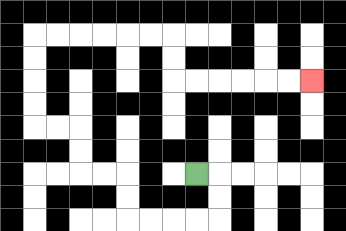{'start': '[8, 7]', 'end': '[13, 3]', 'path_directions': 'R,D,D,L,L,L,L,U,U,L,L,U,U,L,L,U,U,U,U,R,R,R,R,R,R,D,D,R,R,R,R,R,R', 'path_coordinates': '[[8, 7], [9, 7], [9, 8], [9, 9], [8, 9], [7, 9], [6, 9], [5, 9], [5, 8], [5, 7], [4, 7], [3, 7], [3, 6], [3, 5], [2, 5], [1, 5], [1, 4], [1, 3], [1, 2], [1, 1], [2, 1], [3, 1], [4, 1], [5, 1], [6, 1], [7, 1], [7, 2], [7, 3], [8, 3], [9, 3], [10, 3], [11, 3], [12, 3], [13, 3]]'}